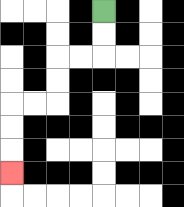{'start': '[4, 0]', 'end': '[0, 7]', 'path_directions': 'D,D,L,L,D,D,L,L,D,D,D', 'path_coordinates': '[[4, 0], [4, 1], [4, 2], [3, 2], [2, 2], [2, 3], [2, 4], [1, 4], [0, 4], [0, 5], [0, 6], [0, 7]]'}